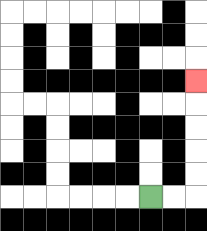{'start': '[6, 8]', 'end': '[8, 3]', 'path_directions': 'R,R,U,U,U,U,U', 'path_coordinates': '[[6, 8], [7, 8], [8, 8], [8, 7], [8, 6], [8, 5], [8, 4], [8, 3]]'}